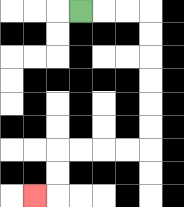{'start': '[3, 0]', 'end': '[1, 8]', 'path_directions': 'R,R,R,D,D,D,D,D,D,L,L,L,L,D,D,L', 'path_coordinates': '[[3, 0], [4, 0], [5, 0], [6, 0], [6, 1], [6, 2], [6, 3], [6, 4], [6, 5], [6, 6], [5, 6], [4, 6], [3, 6], [2, 6], [2, 7], [2, 8], [1, 8]]'}